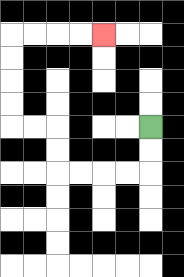{'start': '[6, 5]', 'end': '[4, 1]', 'path_directions': 'D,D,L,L,L,L,U,U,L,L,U,U,U,U,R,R,R,R', 'path_coordinates': '[[6, 5], [6, 6], [6, 7], [5, 7], [4, 7], [3, 7], [2, 7], [2, 6], [2, 5], [1, 5], [0, 5], [0, 4], [0, 3], [0, 2], [0, 1], [1, 1], [2, 1], [3, 1], [4, 1]]'}